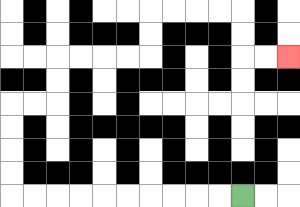{'start': '[10, 8]', 'end': '[12, 2]', 'path_directions': 'L,L,L,L,L,L,L,L,L,L,U,U,U,U,R,R,U,U,R,R,R,R,U,U,R,R,R,R,D,D,R,R', 'path_coordinates': '[[10, 8], [9, 8], [8, 8], [7, 8], [6, 8], [5, 8], [4, 8], [3, 8], [2, 8], [1, 8], [0, 8], [0, 7], [0, 6], [0, 5], [0, 4], [1, 4], [2, 4], [2, 3], [2, 2], [3, 2], [4, 2], [5, 2], [6, 2], [6, 1], [6, 0], [7, 0], [8, 0], [9, 0], [10, 0], [10, 1], [10, 2], [11, 2], [12, 2]]'}